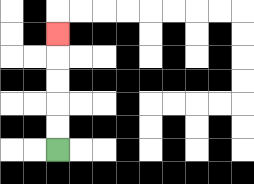{'start': '[2, 6]', 'end': '[2, 1]', 'path_directions': 'U,U,U,U,U', 'path_coordinates': '[[2, 6], [2, 5], [2, 4], [2, 3], [2, 2], [2, 1]]'}